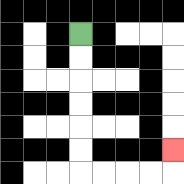{'start': '[3, 1]', 'end': '[7, 6]', 'path_directions': 'D,D,D,D,D,D,R,R,R,R,U', 'path_coordinates': '[[3, 1], [3, 2], [3, 3], [3, 4], [3, 5], [3, 6], [3, 7], [4, 7], [5, 7], [6, 7], [7, 7], [7, 6]]'}